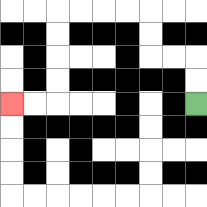{'start': '[8, 4]', 'end': '[0, 4]', 'path_directions': 'U,U,L,L,U,U,L,L,L,L,D,D,D,D,L,L', 'path_coordinates': '[[8, 4], [8, 3], [8, 2], [7, 2], [6, 2], [6, 1], [6, 0], [5, 0], [4, 0], [3, 0], [2, 0], [2, 1], [2, 2], [2, 3], [2, 4], [1, 4], [0, 4]]'}